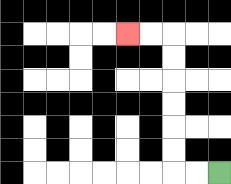{'start': '[9, 7]', 'end': '[5, 1]', 'path_directions': 'L,L,U,U,U,U,U,U,L,L', 'path_coordinates': '[[9, 7], [8, 7], [7, 7], [7, 6], [7, 5], [7, 4], [7, 3], [7, 2], [7, 1], [6, 1], [5, 1]]'}